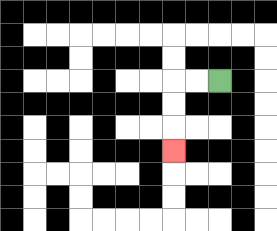{'start': '[9, 3]', 'end': '[7, 6]', 'path_directions': 'L,L,D,D,D', 'path_coordinates': '[[9, 3], [8, 3], [7, 3], [7, 4], [7, 5], [7, 6]]'}